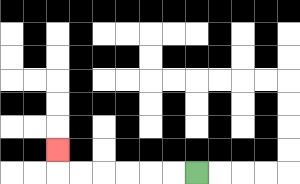{'start': '[8, 7]', 'end': '[2, 6]', 'path_directions': 'L,L,L,L,L,L,U', 'path_coordinates': '[[8, 7], [7, 7], [6, 7], [5, 7], [4, 7], [3, 7], [2, 7], [2, 6]]'}